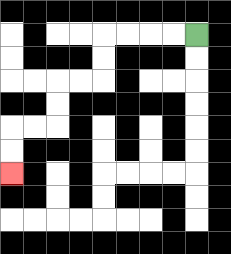{'start': '[8, 1]', 'end': '[0, 7]', 'path_directions': 'L,L,L,L,D,D,L,L,D,D,L,L,D,D', 'path_coordinates': '[[8, 1], [7, 1], [6, 1], [5, 1], [4, 1], [4, 2], [4, 3], [3, 3], [2, 3], [2, 4], [2, 5], [1, 5], [0, 5], [0, 6], [0, 7]]'}